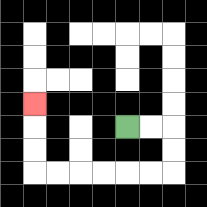{'start': '[5, 5]', 'end': '[1, 4]', 'path_directions': 'R,R,D,D,L,L,L,L,L,L,U,U,U', 'path_coordinates': '[[5, 5], [6, 5], [7, 5], [7, 6], [7, 7], [6, 7], [5, 7], [4, 7], [3, 7], [2, 7], [1, 7], [1, 6], [1, 5], [1, 4]]'}